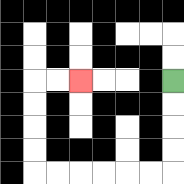{'start': '[7, 3]', 'end': '[3, 3]', 'path_directions': 'D,D,D,D,L,L,L,L,L,L,U,U,U,U,R,R', 'path_coordinates': '[[7, 3], [7, 4], [7, 5], [7, 6], [7, 7], [6, 7], [5, 7], [4, 7], [3, 7], [2, 7], [1, 7], [1, 6], [1, 5], [1, 4], [1, 3], [2, 3], [3, 3]]'}